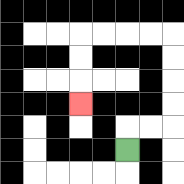{'start': '[5, 6]', 'end': '[3, 4]', 'path_directions': 'U,R,R,U,U,U,U,L,L,L,L,D,D,D', 'path_coordinates': '[[5, 6], [5, 5], [6, 5], [7, 5], [7, 4], [7, 3], [7, 2], [7, 1], [6, 1], [5, 1], [4, 1], [3, 1], [3, 2], [3, 3], [3, 4]]'}